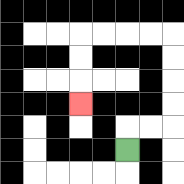{'start': '[5, 6]', 'end': '[3, 4]', 'path_directions': 'U,R,R,U,U,U,U,L,L,L,L,D,D,D', 'path_coordinates': '[[5, 6], [5, 5], [6, 5], [7, 5], [7, 4], [7, 3], [7, 2], [7, 1], [6, 1], [5, 1], [4, 1], [3, 1], [3, 2], [3, 3], [3, 4]]'}